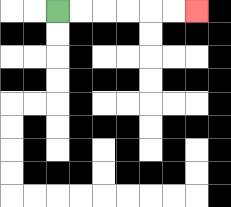{'start': '[2, 0]', 'end': '[8, 0]', 'path_directions': 'R,R,R,R,R,R', 'path_coordinates': '[[2, 0], [3, 0], [4, 0], [5, 0], [6, 0], [7, 0], [8, 0]]'}